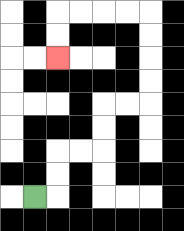{'start': '[1, 8]', 'end': '[2, 2]', 'path_directions': 'R,U,U,R,R,U,U,R,R,U,U,U,U,L,L,L,L,D,D', 'path_coordinates': '[[1, 8], [2, 8], [2, 7], [2, 6], [3, 6], [4, 6], [4, 5], [4, 4], [5, 4], [6, 4], [6, 3], [6, 2], [6, 1], [6, 0], [5, 0], [4, 0], [3, 0], [2, 0], [2, 1], [2, 2]]'}